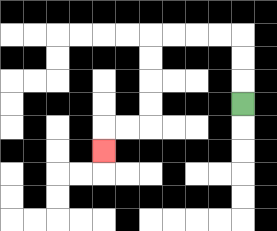{'start': '[10, 4]', 'end': '[4, 6]', 'path_directions': 'U,U,U,L,L,L,L,D,D,D,D,L,L,D', 'path_coordinates': '[[10, 4], [10, 3], [10, 2], [10, 1], [9, 1], [8, 1], [7, 1], [6, 1], [6, 2], [6, 3], [6, 4], [6, 5], [5, 5], [4, 5], [4, 6]]'}